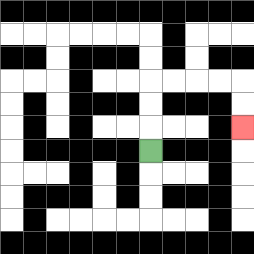{'start': '[6, 6]', 'end': '[10, 5]', 'path_directions': 'U,U,U,R,R,R,R,D,D', 'path_coordinates': '[[6, 6], [6, 5], [6, 4], [6, 3], [7, 3], [8, 3], [9, 3], [10, 3], [10, 4], [10, 5]]'}